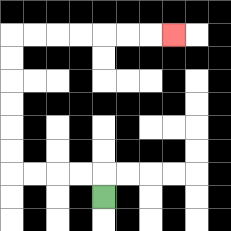{'start': '[4, 8]', 'end': '[7, 1]', 'path_directions': 'U,L,L,L,L,U,U,U,U,U,U,R,R,R,R,R,R,R', 'path_coordinates': '[[4, 8], [4, 7], [3, 7], [2, 7], [1, 7], [0, 7], [0, 6], [0, 5], [0, 4], [0, 3], [0, 2], [0, 1], [1, 1], [2, 1], [3, 1], [4, 1], [5, 1], [6, 1], [7, 1]]'}